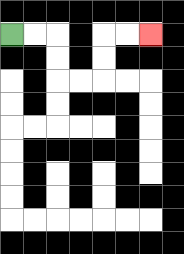{'start': '[0, 1]', 'end': '[6, 1]', 'path_directions': 'R,R,D,D,R,R,U,U,R,R', 'path_coordinates': '[[0, 1], [1, 1], [2, 1], [2, 2], [2, 3], [3, 3], [4, 3], [4, 2], [4, 1], [5, 1], [6, 1]]'}